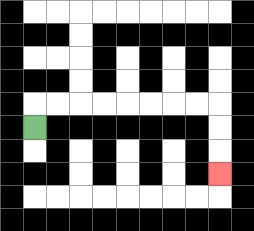{'start': '[1, 5]', 'end': '[9, 7]', 'path_directions': 'U,R,R,R,R,R,R,R,R,D,D,D', 'path_coordinates': '[[1, 5], [1, 4], [2, 4], [3, 4], [4, 4], [5, 4], [6, 4], [7, 4], [8, 4], [9, 4], [9, 5], [9, 6], [9, 7]]'}